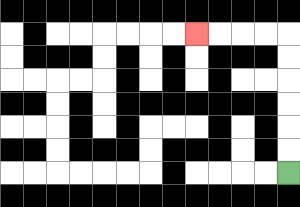{'start': '[12, 7]', 'end': '[8, 1]', 'path_directions': 'U,U,U,U,U,U,L,L,L,L', 'path_coordinates': '[[12, 7], [12, 6], [12, 5], [12, 4], [12, 3], [12, 2], [12, 1], [11, 1], [10, 1], [9, 1], [8, 1]]'}